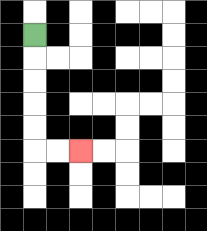{'start': '[1, 1]', 'end': '[3, 6]', 'path_directions': 'D,D,D,D,D,R,R', 'path_coordinates': '[[1, 1], [1, 2], [1, 3], [1, 4], [1, 5], [1, 6], [2, 6], [3, 6]]'}